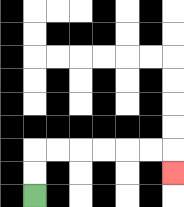{'start': '[1, 8]', 'end': '[7, 7]', 'path_directions': 'U,U,R,R,R,R,R,R,D', 'path_coordinates': '[[1, 8], [1, 7], [1, 6], [2, 6], [3, 6], [4, 6], [5, 6], [6, 6], [7, 6], [7, 7]]'}